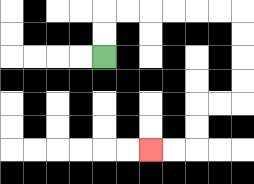{'start': '[4, 2]', 'end': '[6, 6]', 'path_directions': 'U,U,R,R,R,R,R,R,D,D,D,D,L,L,D,D,L,L', 'path_coordinates': '[[4, 2], [4, 1], [4, 0], [5, 0], [6, 0], [7, 0], [8, 0], [9, 0], [10, 0], [10, 1], [10, 2], [10, 3], [10, 4], [9, 4], [8, 4], [8, 5], [8, 6], [7, 6], [6, 6]]'}